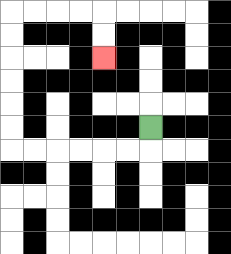{'start': '[6, 5]', 'end': '[4, 2]', 'path_directions': 'D,L,L,L,L,L,L,U,U,U,U,U,U,R,R,R,R,D,D', 'path_coordinates': '[[6, 5], [6, 6], [5, 6], [4, 6], [3, 6], [2, 6], [1, 6], [0, 6], [0, 5], [0, 4], [0, 3], [0, 2], [0, 1], [0, 0], [1, 0], [2, 0], [3, 0], [4, 0], [4, 1], [4, 2]]'}